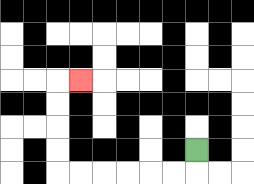{'start': '[8, 6]', 'end': '[3, 3]', 'path_directions': 'D,L,L,L,L,L,L,U,U,U,U,R', 'path_coordinates': '[[8, 6], [8, 7], [7, 7], [6, 7], [5, 7], [4, 7], [3, 7], [2, 7], [2, 6], [2, 5], [2, 4], [2, 3], [3, 3]]'}